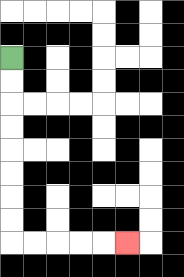{'start': '[0, 2]', 'end': '[5, 10]', 'path_directions': 'D,D,D,D,D,D,D,D,R,R,R,R,R', 'path_coordinates': '[[0, 2], [0, 3], [0, 4], [0, 5], [0, 6], [0, 7], [0, 8], [0, 9], [0, 10], [1, 10], [2, 10], [3, 10], [4, 10], [5, 10]]'}